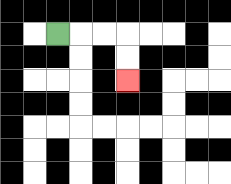{'start': '[2, 1]', 'end': '[5, 3]', 'path_directions': 'R,R,R,D,D', 'path_coordinates': '[[2, 1], [3, 1], [4, 1], [5, 1], [5, 2], [5, 3]]'}